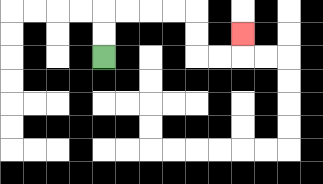{'start': '[4, 2]', 'end': '[10, 1]', 'path_directions': 'U,U,R,R,R,R,D,D,R,R,U', 'path_coordinates': '[[4, 2], [4, 1], [4, 0], [5, 0], [6, 0], [7, 0], [8, 0], [8, 1], [8, 2], [9, 2], [10, 2], [10, 1]]'}